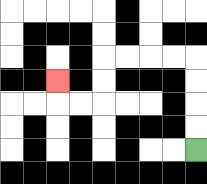{'start': '[8, 6]', 'end': '[2, 3]', 'path_directions': 'U,U,U,U,L,L,L,L,D,D,L,L,U', 'path_coordinates': '[[8, 6], [8, 5], [8, 4], [8, 3], [8, 2], [7, 2], [6, 2], [5, 2], [4, 2], [4, 3], [4, 4], [3, 4], [2, 4], [2, 3]]'}